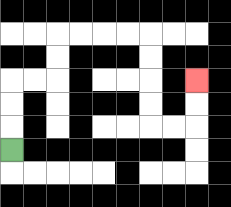{'start': '[0, 6]', 'end': '[8, 3]', 'path_directions': 'U,U,U,R,R,U,U,R,R,R,R,D,D,D,D,R,R,U,U', 'path_coordinates': '[[0, 6], [0, 5], [0, 4], [0, 3], [1, 3], [2, 3], [2, 2], [2, 1], [3, 1], [4, 1], [5, 1], [6, 1], [6, 2], [6, 3], [6, 4], [6, 5], [7, 5], [8, 5], [8, 4], [8, 3]]'}